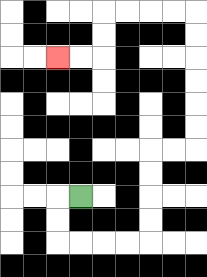{'start': '[3, 8]', 'end': '[2, 2]', 'path_directions': 'L,D,D,R,R,R,R,U,U,U,U,R,R,U,U,U,U,U,U,L,L,L,L,D,D,L,L', 'path_coordinates': '[[3, 8], [2, 8], [2, 9], [2, 10], [3, 10], [4, 10], [5, 10], [6, 10], [6, 9], [6, 8], [6, 7], [6, 6], [7, 6], [8, 6], [8, 5], [8, 4], [8, 3], [8, 2], [8, 1], [8, 0], [7, 0], [6, 0], [5, 0], [4, 0], [4, 1], [4, 2], [3, 2], [2, 2]]'}